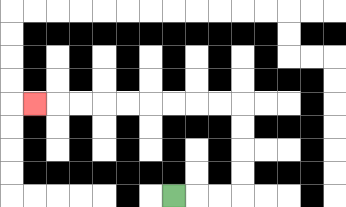{'start': '[7, 8]', 'end': '[1, 4]', 'path_directions': 'R,R,R,U,U,U,U,L,L,L,L,L,L,L,L,L', 'path_coordinates': '[[7, 8], [8, 8], [9, 8], [10, 8], [10, 7], [10, 6], [10, 5], [10, 4], [9, 4], [8, 4], [7, 4], [6, 4], [5, 4], [4, 4], [3, 4], [2, 4], [1, 4]]'}